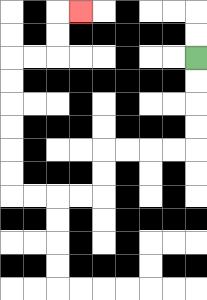{'start': '[8, 2]', 'end': '[3, 0]', 'path_directions': 'D,D,D,D,L,L,L,L,D,D,L,L,L,L,U,U,U,U,U,U,R,R,U,U,R', 'path_coordinates': '[[8, 2], [8, 3], [8, 4], [8, 5], [8, 6], [7, 6], [6, 6], [5, 6], [4, 6], [4, 7], [4, 8], [3, 8], [2, 8], [1, 8], [0, 8], [0, 7], [0, 6], [0, 5], [0, 4], [0, 3], [0, 2], [1, 2], [2, 2], [2, 1], [2, 0], [3, 0]]'}